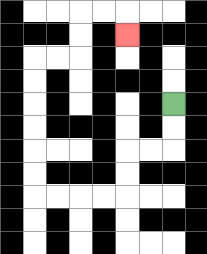{'start': '[7, 4]', 'end': '[5, 1]', 'path_directions': 'D,D,L,L,D,D,L,L,L,L,U,U,U,U,U,U,R,R,U,U,R,R,D', 'path_coordinates': '[[7, 4], [7, 5], [7, 6], [6, 6], [5, 6], [5, 7], [5, 8], [4, 8], [3, 8], [2, 8], [1, 8], [1, 7], [1, 6], [1, 5], [1, 4], [1, 3], [1, 2], [2, 2], [3, 2], [3, 1], [3, 0], [4, 0], [5, 0], [5, 1]]'}